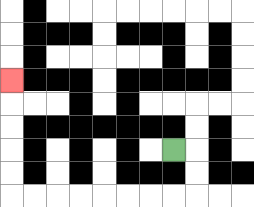{'start': '[7, 6]', 'end': '[0, 3]', 'path_directions': 'R,D,D,L,L,L,L,L,L,L,L,U,U,U,U,U', 'path_coordinates': '[[7, 6], [8, 6], [8, 7], [8, 8], [7, 8], [6, 8], [5, 8], [4, 8], [3, 8], [2, 8], [1, 8], [0, 8], [0, 7], [0, 6], [0, 5], [0, 4], [0, 3]]'}